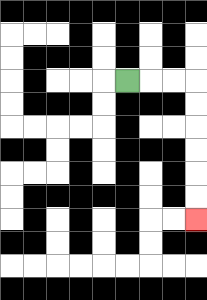{'start': '[5, 3]', 'end': '[8, 9]', 'path_directions': 'R,R,R,D,D,D,D,D,D', 'path_coordinates': '[[5, 3], [6, 3], [7, 3], [8, 3], [8, 4], [8, 5], [8, 6], [8, 7], [8, 8], [8, 9]]'}